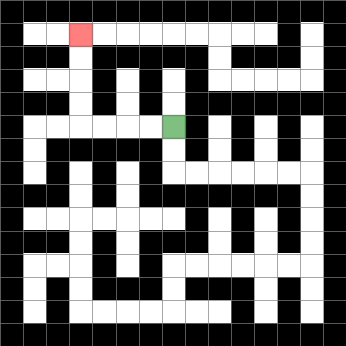{'start': '[7, 5]', 'end': '[3, 1]', 'path_directions': 'L,L,L,L,U,U,U,U', 'path_coordinates': '[[7, 5], [6, 5], [5, 5], [4, 5], [3, 5], [3, 4], [3, 3], [3, 2], [3, 1]]'}